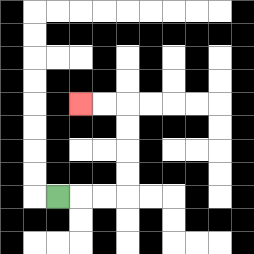{'start': '[2, 8]', 'end': '[3, 4]', 'path_directions': 'R,R,R,U,U,U,U,L,L', 'path_coordinates': '[[2, 8], [3, 8], [4, 8], [5, 8], [5, 7], [5, 6], [5, 5], [5, 4], [4, 4], [3, 4]]'}